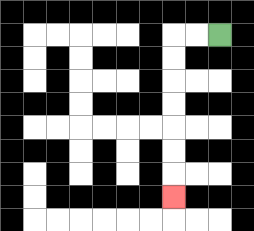{'start': '[9, 1]', 'end': '[7, 8]', 'path_directions': 'L,L,D,D,D,D,D,D,D', 'path_coordinates': '[[9, 1], [8, 1], [7, 1], [7, 2], [7, 3], [7, 4], [7, 5], [7, 6], [7, 7], [7, 8]]'}